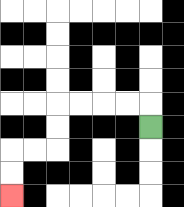{'start': '[6, 5]', 'end': '[0, 8]', 'path_directions': 'U,L,L,L,L,D,D,L,L,D,D', 'path_coordinates': '[[6, 5], [6, 4], [5, 4], [4, 4], [3, 4], [2, 4], [2, 5], [2, 6], [1, 6], [0, 6], [0, 7], [0, 8]]'}